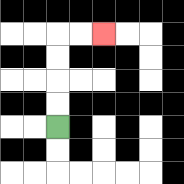{'start': '[2, 5]', 'end': '[4, 1]', 'path_directions': 'U,U,U,U,R,R', 'path_coordinates': '[[2, 5], [2, 4], [2, 3], [2, 2], [2, 1], [3, 1], [4, 1]]'}